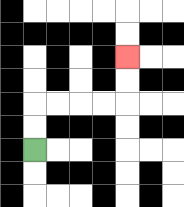{'start': '[1, 6]', 'end': '[5, 2]', 'path_directions': 'U,U,R,R,R,R,U,U', 'path_coordinates': '[[1, 6], [1, 5], [1, 4], [2, 4], [3, 4], [4, 4], [5, 4], [5, 3], [5, 2]]'}